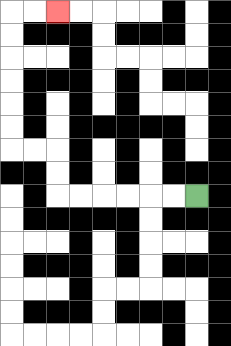{'start': '[8, 8]', 'end': '[2, 0]', 'path_directions': 'L,L,L,L,L,L,U,U,L,L,U,U,U,U,U,U,R,R', 'path_coordinates': '[[8, 8], [7, 8], [6, 8], [5, 8], [4, 8], [3, 8], [2, 8], [2, 7], [2, 6], [1, 6], [0, 6], [0, 5], [0, 4], [0, 3], [0, 2], [0, 1], [0, 0], [1, 0], [2, 0]]'}